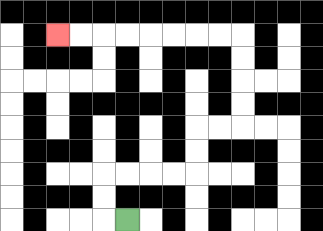{'start': '[5, 9]', 'end': '[2, 1]', 'path_directions': 'L,U,U,R,R,R,R,U,U,R,R,U,U,U,U,L,L,L,L,L,L,L,L', 'path_coordinates': '[[5, 9], [4, 9], [4, 8], [4, 7], [5, 7], [6, 7], [7, 7], [8, 7], [8, 6], [8, 5], [9, 5], [10, 5], [10, 4], [10, 3], [10, 2], [10, 1], [9, 1], [8, 1], [7, 1], [6, 1], [5, 1], [4, 1], [3, 1], [2, 1]]'}